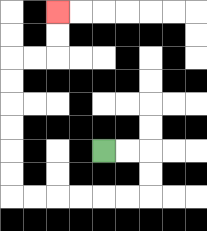{'start': '[4, 6]', 'end': '[2, 0]', 'path_directions': 'R,R,D,D,L,L,L,L,L,L,U,U,U,U,U,U,R,R,U,U', 'path_coordinates': '[[4, 6], [5, 6], [6, 6], [6, 7], [6, 8], [5, 8], [4, 8], [3, 8], [2, 8], [1, 8], [0, 8], [0, 7], [0, 6], [0, 5], [0, 4], [0, 3], [0, 2], [1, 2], [2, 2], [2, 1], [2, 0]]'}